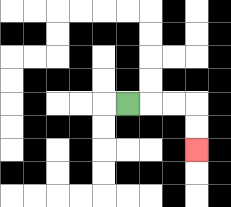{'start': '[5, 4]', 'end': '[8, 6]', 'path_directions': 'R,R,R,D,D', 'path_coordinates': '[[5, 4], [6, 4], [7, 4], [8, 4], [8, 5], [8, 6]]'}